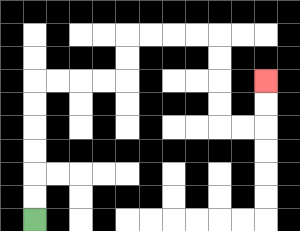{'start': '[1, 9]', 'end': '[11, 3]', 'path_directions': 'U,U,U,U,U,U,R,R,R,R,U,U,R,R,R,R,D,D,D,D,R,R,U,U', 'path_coordinates': '[[1, 9], [1, 8], [1, 7], [1, 6], [1, 5], [1, 4], [1, 3], [2, 3], [3, 3], [4, 3], [5, 3], [5, 2], [5, 1], [6, 1], [7, 1], [8, 1], [9, 1], [9, 2], [9, 3], [9, 4], [9, 5], [10, 5], [11, 5], [11, 4], [11, 3]]'}